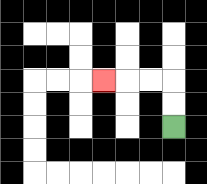{'start': '[7, 5]', 'end': '[4, 3]', 'path_directions': 'U,U,L,L,L', 'path_coordinates': '[[7, 5], [7, 4], [7, 3], [6, 3], [5, 3], [4, 3]]'}